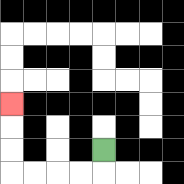{'start': '[4, 6]', 'end': '[0, 4]', 'path_directions': 'D,L,L,L,L,U,U,U', 'path_coordinates': '[[4, 6], [4, 7], [3, 7], [2, 7], [1, 7], [0, 7], [0, 6], [0, 5], [0, 4]]'}